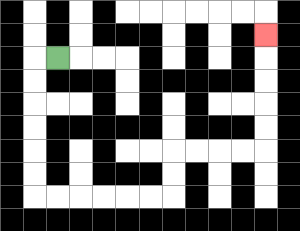{'start': '[2, 2]', 'end': '[11, 1]', 'path_directions': 'L,D,D,D,D,D,D,R,R,R,R,R,R,U,U,R,R,R,R,U,U,U,U,U', 'path_coordinates': '[[2, 2], [1, 2], [1, 3], [1, 4], [1, 5], [1, 6], [1, 7], [1, 8], [2, 8], [3, 8], [4, 8], [5, 8], [6, 8], [7, 8], [7, 7], [7, 6], [8, 6], [9, 6], [10, 6], [11, 6], [11, 5], [11, 4], [11, 3], [11, 2], [11, 1]]'}